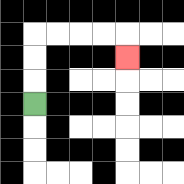{'start': '[1, 4]', 'end': '[5, 2]', 'path_directions': 'U,U,U,R,R,R,R,D', 'path_coordinates': '[[1, 4], [1, 3], [1, 2], [1, 1], [2, 1], [3, 1], [4, 1], [5, 1], [5, 2]]'}